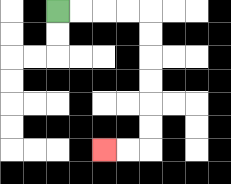{'start': '[2, 0]', 'end': '[4, 6]', 'path_directions': 'R,R,R,R,D,D,D,D,D,D,L,L', 'path_coordinates': '[[2, 0], [3, 0], [4, 0], [5, 0], [6, 0], [6, 1], [6, 2], [6, 3], [6, 4], [6, 5], [6, 6], [5, 6], [4, 6]]'}